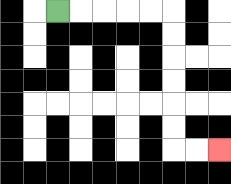{'start': '[2, 0]', 'end': '[9, 6]', 'path_directions': 'R,R,R,R,R,D,D,D,D,D,D,R,R', 'path_coordinates': '[[2, 0], [3, 0], [4, 0], [5, 0], [6, 0], [7, 0], [7, 1], [7, 2], [7, 3], [7, 4], [7, 5], [7, 6], [8, 6], [9, 6]]'}